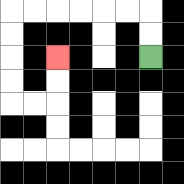{'start': '[6, 2]', 'end': '[2, 2]', 'path_directions': 'U,U,L,L,L,L,L,L,D,D,D,D,R,R,U,U', 'path_coordinates': '[[6, 2], [6, 1], [6, 0], [5, 0], [4, 0], [3, 0], [2, 0], [1, 0], [0, 0], [0, 1], [0, 2], [0, 3], [0, 4], [1, 4], [2, 4], [2, 3], [2, 2]]'}